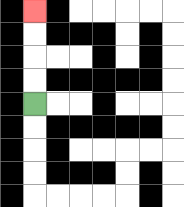{'start': '[1, 4]', 'end': '[1, 0]', 'path_directions': 'U,U,U,U', 'path_coordinates': '[[1, 4], [1, 3], [1, 2], [1, 1], [1, 0]]'}